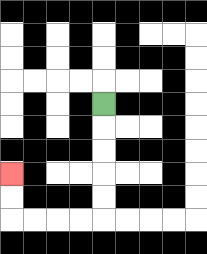{'start': '[4, 4]', 'end': '[0, 7]', 'path_directions': 'D,D,D,D,D,L,L,L,L,U,U', 'path_coordinates': '[[4, 4], [4, 5], [4, 6], [4, 7], [4, 8], [4, 9], [3, 9], [2, 9], [1, 9], [0, 9], [0, 8], [0, 7]]'}